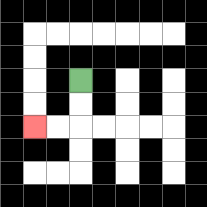{'start': '[3, 3]', 'end': '[1, 5]', 'path_directions': 'D,D,L,L', 'path_coordinates': '[[3, 3], [3, 4], [3, 5], [2, 5], [1, 5]]'}